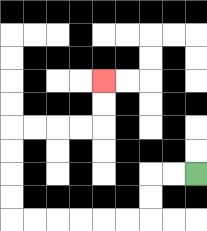{'start': '[8, 7]', 'end': '[4, 3]', 'path_directions': 'L,L,D,D,L,L,L,L,L,L,U,U,U,U,R,R,R,R,U,U', 'path_coordinates': '[[8, 7], [7, 7], [6, 7], [6, 8], [6, 9], [5, 9], [4, 9], [3, 9], [2, 9], [1, 9], [0, 9], [0, 8], [0, 7], [0, 6], [0, 5], [1, 5], [2, 5], [3, 5], [4, 5], [4, 4], [4, 3]]'}